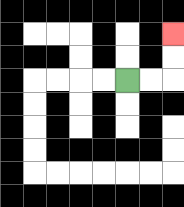{'start': '[5, 3]', 'end': '[7, 1]', 'path_directions': 'R,R,U,U', 'path_coordinates': '[[5, 3], [6, 3], [7, 3], [7, 2], [7, 1]]'}